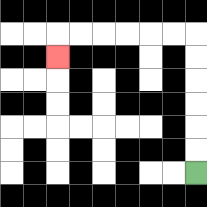{'start': '[8, 7]', 'end': '[2, 2]', 'path_directions': 'U,U,U,U,U,U,L,L,L,L,L,L,D', 'path_coordinates': '[[8, 7], [8, 6], [8, 5], [8, 4], [8, 3], [8, 2], [8, 1], [7, 1], [6, 1], [5, 1], [4, 1], [3, 1], [2, 1], [2, 2]]'}